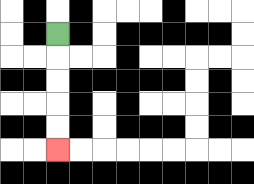{'start': '[2, 1]', 'end': '[2, 6]', 'path_directions': 'D,D,D,D,D', 'path_coordinates': '[[2, 1], [2, 2], [2, 3], [2, 4], [2, 5], [2, 6]]'}